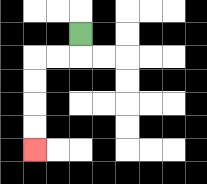{'start': '[3, 1]', 'end': '[1, 6]', 'path_directions': 'D,L,L,D,D,D,D', 'path_coordinates': '[[3, 1], [3, 2], [2, 2], [1, 2], [1, 3], [1, 4], [1, 5], [1, 6]]'}